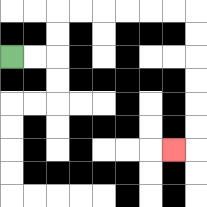{'start': '[0, 2]', 'end': '[7, 6]', 'path_directions': 'R,R,U,U,R,R,R,R,R,R,D,D,D,D,D,D,L', 'path_coordinates': '[[0, 2], [1, 2], [2, 2], [2, 1], [2, 0], [3, 0], [4, 0], [5, 0], [6, 0], [7, 0], [8, 0], [8, 1], [8, 2], [8, 3], [8, 4], [8, 5], [8, 6], [7, 6]]'}